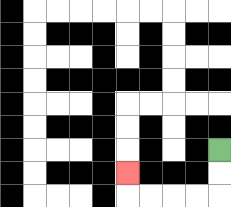{'start': '[9, 6]', 'end': '[5, 7]', 'path_directions': 'D,D,L,L,L,L,U', 'path_coordinates': '[[9, 6], [9, 7], [9, 8], [8, 8], [7, 8], [6, 8], [5, 8], [5, 7]]'}